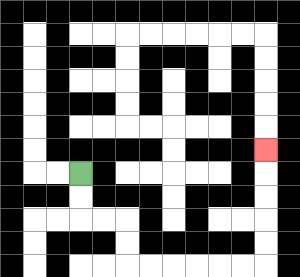{'start': '[3, 7]', 'end': '[11, 6]', 'path_directions': 'D,D,R,R,D,D,R,R,R,R,R,R,U,U,U,U,U', 'path_coordinates': '[[3, 7], [3, 8], [3, 9], [4, 9], [5, 9], [5, 10], [5, 11], [6, 11], [7, 11], [8, 11], [9, 11], [10, 11], [11, 11], [11, 10], [11, 9], [11, 8], [11, 7], [11, 6]]'}